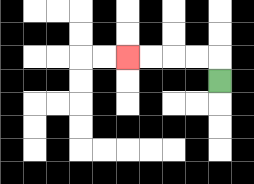{'start': '[9, 3]', 'end': '[5, 2]', 'path_directions': 'U,L,L,L,L', 'path_coordinates': '[[9, 3], [9, 2], [8, 2], [7, 2], [6, 2], [5, 2]]'}